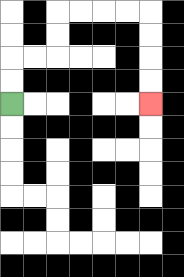{'start': '[0, 4]', 'end': '[6, 4]', 'path_directions': 'U,U,R,R,U,U,R,R,R,R,D,D,D,D', 'path_coordinates': '[[0, 4], [0, 3], [0, 2], [1, 2], [2, 2], [2, 1], [2, 0], [3, 0], [4, 0], [5, 0], [6, 0], [6, 1], [6, 2], [6, 3], [6, 4]]'}